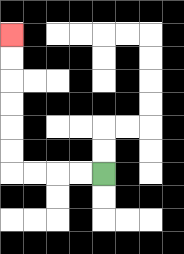{'start': '[4, 7]', 'end': '[0, 1]', 'path_directions': 'L,L,L,L,U,U,U,U,U,U', 'path_coordinates': '[[4, 7], [3, 7], [2, 7], [1, 7], [0, 7], [0, 6], [0, 5], [0, 4], [0, 3], [0, 2], [0, 1]]'}